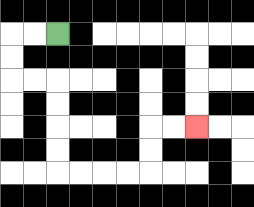{'start': '[2, 1]', 'end': '[8, 5]', 'path_directions': 'L,L,D,D,R,R,D,D,D,D,R,R,R,R,U,U,R,R', 'path_coordinates': '[[2, 1], [1, 1], [0, 1], [0, 2], [0, 3], [1, 3], [2, 3], [2, 4], [2, 5], [2, 6], [2, 7], [3, 7], [4, 7], [5, 7], [6, 7], [6, 6], [6, 5], [7, 5], [8, 5]]'}